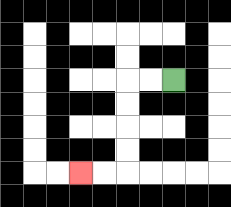{'start': '[7, 3]', 'end': '[3, 7]', 'path_directions': 'L,L,D,D,D,D,L,L', 'path_coordinates': '[[7, 3], [6, 3], [5, 3], [5, 4], [5, 5], [5, 6], [5, 7], [4, 7], [3, 7]]'}